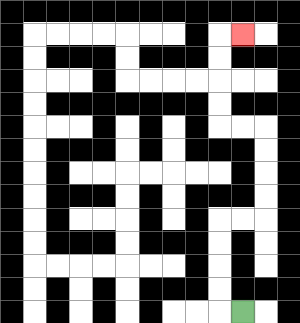{'start': '[10, 13]', 'end': '[10, 1]', 'path_directions': 'L,U,U,U,U,R,R,U,U,U,U,L,L,U,U,U,U,R', 'path_coordinates': '[[10, 13], [9, 13], [9, 12], [9, 11], [9, 10], [9, 9], [10, 9], [11, 9], [11, 8], [11, 7], [11, 6], [11, 5], [10, 5], [9, 5], [9, 4], [9, 3], [9, 2], [9, 1], [10, 1]]'}